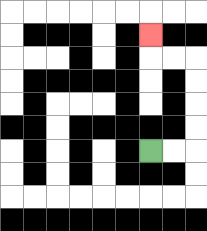{'start': '[6, 6]', 'end': '[6, 1]', 'path_directions': 'R,R,U,U,U,U,L,L,U', 'path_coordinates': '[[6, 6], [7, 6], [8, 6], [8, 5], [8, 4], [8, 3], [8, 2], [7, 2], [6, 2], [6, 1]]'}